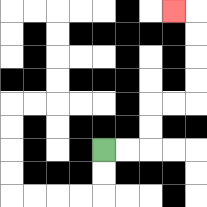{'start': '[4, 6]', 'end': '[7, 0]', 'path_directions': 'R,R,U,U,R,R,U,U,U,U,L', 'path_coordinates': '[[4, 6], [5, 6], [6, 6], [6, 5], [6, 4], [7, 4], [8, 4], [8, 3], [8, 2], [8, 1], [8, 0], [7, 0]]'}